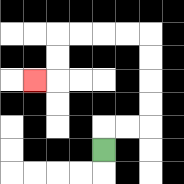{'start': '[4, 6]', 'end': '[1, 3]', 'path_directions': 'U,R,R,U,U,U,U,L,L,L,L,D,D,L', 'path_coordinates': '[[4, 6], [4, 5], [5, 5], [6, 5], [6, 4], [6, 3], [6, 2], [6, 1], [5, 1], [4, 1], [3, 1], [2, 1], [2, 2], [2, 3], [1, 3]]'}